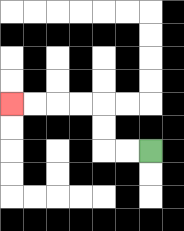{'start': '[6, 6]', 'end': '[0, 4]', 'path_directions': 'L,L,U,U,L,L,L,L', 'path_coordinates': '[[6, 6], [5, 6], [4, 6], [4, 5], [4, 4], [3, 4], [2, 4], [1, 4], [0, 4]]'}